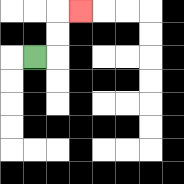{'start': '[1, 2]', 'end': '[3, 0]', 'path_directions': 'R,U,U,R', 'path_coordinates': '[[1, 2], [2, 2], [2, 1], [2, 0], [3, 0]]'}